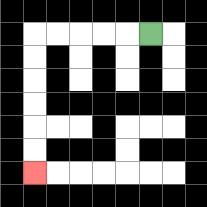{'start': '[6, 1]', 'end': '[1, 7]', 'path_directions': 'L,L,L,L,L,D,D,D,D,D,D', 'path_coordinates': '[[6, 1], [5, 1], [4, 1], [3, 1], [2, 1], [1, 1], [1, 2], [1, 3], [1, 4], [1, 5], [1, 6], [1, 7]]'}